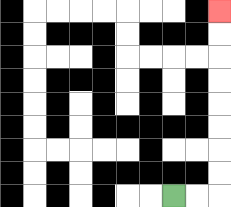{'start': '[7, 8]', 'end': '[9, 0]', 'path_directions': 'R,R,U,U,U,U,U,U,U,U', 'path_coordinates': '[[7, 8], [8, 8], [9, 8], [9, 7], [9, 6], [9, 5], [9, 4], [9, 3], [9, 2], [9, 1], [9, 0]]'}